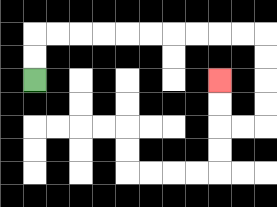{'start': '[1, 3]', 'end': '[9, 3]', 'path_directions': 'U,U,R,R,R,R,R,R,R,R,R,R,D,D,D,D,L,L,U,U', 'path_coordinates': '[[1, 3], [1, 2], [1, 1], [2, 1], [3, 1], [4, 1], [5, 1], [6, 1], [7, 1], [8, 1], [9, 1], [10, 1], [11, 1], [11, 2], [11, 3], [11, 4], [11, 5], [10, 5], [9, 5], [9, 4], [9, 3]]'}